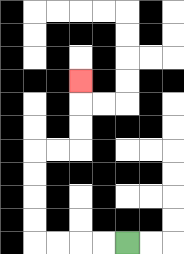{'start': '[5, 10]', 'end': '[3, 3]', 'path_directions': 'L,L,L,L,U,U,U,U,R,R,U,U,U', 'path_coordinates': '[[5, 10], [4, 10], [3, 10], [2, 10], [1, 10], [1, 9], [1, 8], [1, 7], [1, 6], [2, 6], [3, 6], [3, 5], [3, 4], [3, 3]]'}